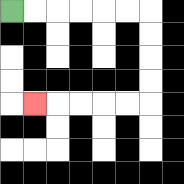{'start': '[0, 0]', 'end': '[1, 4]', 'path_directions': 'R,R,R,R,R,R,D,D,D,D,L,L,L,L,L', 'path_coordinates': '[[0, 0], [1, 0], [2, 0], [3, 0], [4, 0], [5, 0], [6, 0], [6, 1], [6, 2], [6, 3], [6, 4], [5, 4], [4, 4], [3, 4], [2, 4], [1, 4]]'}